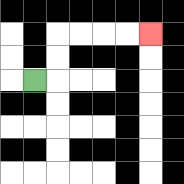{'start': '[1, 3]', 'end': '[6, 1]', 'path_directions': 'R,U,U,R,R,R,R', 'path_coordinates': '[[1, 3], [2, 3], [2, 2], [2, 1], [3, 1], [4, 1], [5, 1], [6, 1]]'}